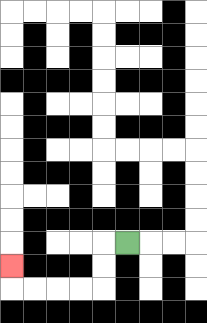{'start': '[5, 10]', 'end': '[0, 11]', 'path_directions': 'L,D,D,L,L,L,L,U', 'path_coordinates': '[[5, 10], [4, 10], [4, 11], [4, 12], [3, 12], [2, 12], [1, 12], [0, 12], [0, 11]]'}